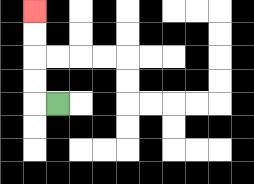{'start': '[2, 4]', 'end': '[1, 0]', 'path_directions': 'L,U,U,U,U', 'path_coordinates': '[[2, 4], [1, 4], [1, 3], [1, 2], [1, 1], [1, 0]]'}